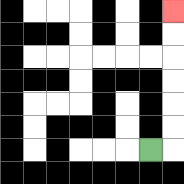{'start': '[6, 6]', 'end': '[7, 0]', 'path_directions': 'R,U,U,U,U,U,U', 'path_coordinates': '[[6, 6], [7, 6], [7, 5], [7, 4], [7, 3], [7, 2], [7, 1], [7, 0]]'}